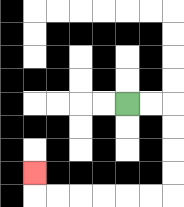{'start': '[5, 4]', 'end': '[1, 7]', 'path_directions': 'R,R,D,D,D,D,L,L,L,L,L,L,U', 'path_coordinates': '[[5, 4], [6, 4], [7, 4], [7, 5], [7, 6], [7, 7], [7, 8], [6, 8], [5, 8], [4, 8], [3, 8], [2, 8], [1, 8], [1, 7]]'}